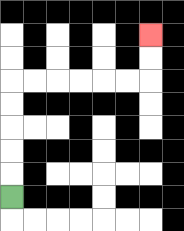{'start': '[0, 8]', 'end': '[6, 1]', 'path_directions': 'U,U,U,U,U,R,R,R,R,R,R,U,U', 'path_coordinates': '[[0, 8], [0, 7], [0, 6], [0, 5], [0, 4], [0, 3], [1, 3], [2, 3], [3, 3], [4, 3], [5, 3], [6, 3], [6, 2], [6, 1]]'}